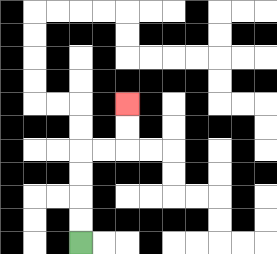{'start': '[3, 10]', 'end': '[5, 4]', 'path_directions': 'U,U,U,U,R,R,U,U', 'path_coordinates': '[[3, 10], [3, 9], [3, 8], [3, 7], [3, 6], [4, 6], [5, 6], [5, 5], [5, 4]]'}